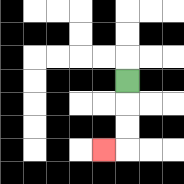{'start': '[5, 3]', 'end': '[4, 6]', 'path_directions': 'D,D,D,L', 'path_coordinates': '[[5, 3], [5, 4], [5, 5], [5, 6], [4, 6]]'}